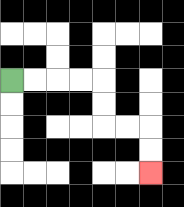{'start': '[0, 3]', 'end': '[6, 7]', 'path_directions': 'R,R,R,R,D,D,R,R,D,D', 'path_coordinates': '[[0, 3], [1, 3], [2, 3], [3, 3], [4, 3], [4, 4], [4, 5], [5, 5], [6, 5], [6, 6], [6, 7]]'}